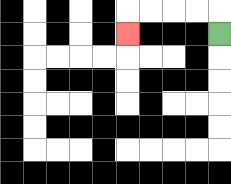{'start': '[9, 1]', 'end': '[5, 1]', 'path_directions': 'U,L,L,L,L,D', 'path_coordinates': '[[9, 1], [9, 0], [8, 0], [7, 0], [6, 0], [5, 0], [5, 1]]'}